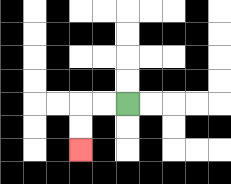{'start': '[5, 4]', 'end': '[3, 6]', 'path_directions': 'L,L,D,D', 'path_coordinates': '[[5, 4], [4, 4], [3, 4], [3, 5], [3, 6]]'}